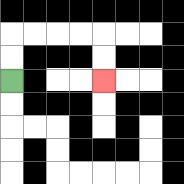{'start': '[0, 3]', 'end': '[4, 3]', 'path_directions': 'U,U,R,R,R,R,D,D', 'path_coordinates': '[[0, 3], [0, 2], [0, 1], [1, 1], [2, 1], [3, 1], [4, 1], [4, 2], [4, 3]]'}